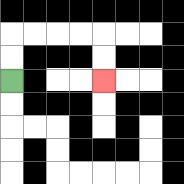{'start': '[0, 3]', 'end': '[4, 3]', 'path_directions': 'U,U,R,R,R,R,D,D', 'path_coordinates': '[[0, 3], [0, 2], [0, 1], [1, 1], [2, 1], [3, 1], [4, 1], [4, 2], [4, 3]]'}